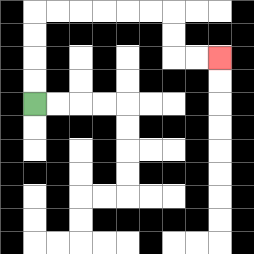{'start': '[1, 4]', 'end': '[9, 2]', 'path_directions': 'U,U,U,U,R,R,R,R,R,R,D,D,R,R', 'path_coordinates': '[[1, 4], [1, 3], [1, 2], [1, 1], [1, 0], [2, 0], [3, 0], [4, 0], [5, 0], [6, 0], [7, 0], [7, 1], [7, 2], [8, 2], [9, 2]]'}